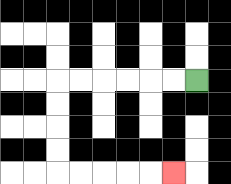{'start': '[8, 3]', 'end': '[7, 7]', 'path_directions': 'L,L,L,L,L,L,D,D,D,D,R,R,R,R,R', 'path_coordinates': '[[8, 3], [7, 3], [6, 3], [5, 3], [4, 3], [3, 3], [2, 3], [2, 4], [2, 5], [2, 6], [2, 7], [3, 7], [4, 7], [5, 7], [6, 7], [7, 7]]'}